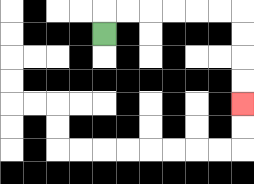{'start': '[4, 1]', 'end': '[10, 4]', 'path_directions': 'U,R,R,R,R,R,R,D,D,D,D', 'path_coordinates': '[[4, 1], [4, 0], [5, 0], [6, 0], [7, 0], [8, 0], [9, 0], [10, 0], [10, 1], [10, 2], [10, 3], [10, 4]]'}